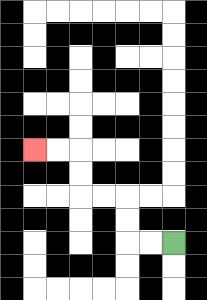{'start': '[7, 10]', 'end': '[1, 6]', 'path_directions': 'L,L,U,U,L,L,U,U,L,L', 'path_coordinates': '[[7, 10], [6, 10], [5, 10], [5, 9], [5, 8], [4, 8], [3, 8], [3, 7], [3, 6], [2, 6], [1, 6]]'}